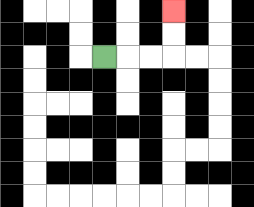{'start': '[4, 2]', 'end': '[7, 0]', 'path_directions': 'R,R,R,U,U', 'path_coordinates': '[[4, 2], [5, 2], [6, 2], [7, 2], [7, 1], [7, 0]]'}